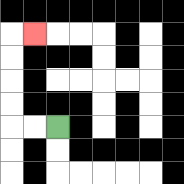{'start': '[2, 5]', 'end': '[1, 1]', 'path_directions': 'L,L,U,U,U,U,R', 'path_coordinates': '[[2, 5], [1, 5], [0, 5], [0, 4], [0, 3], [0, 2], [0, 1], [1, 1]]'}